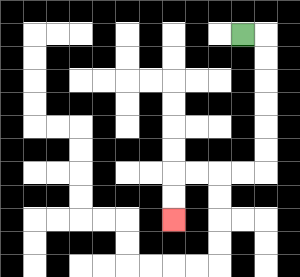{'start': '[10, 1]', 'end': '[7, 9]', 'path_directions': 'R,D,D,D,D,D,D,L,L,L,L,D,D', 'path_coordinates': '[[10, 1], [11, 1], [11, 2], [11, 3], [11, 4], [11, 5], [11, 6], [11, 7], [10, 7], [9, 7], [8, 7], [7, 7], [7, 8], [7, 9]]'}